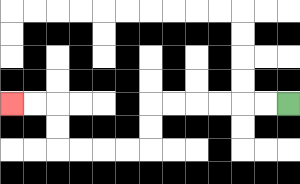{'start': '[12, 4]', 'end': '[0, 4]', 'path_directions': 'L,L,L,L,L,L,D,D,L,L,L,L,U,U,L,L', 'path_coordinates': '[[12, 4], [11, 4], [10, 4], [9, 4], [8, 4], [7, 4], [6, 4], [6, 5], [6, 6], [5, 6], [4, 6], [3, 6], [2, 6], [2, 5], [2, 4], [1, 4], [0, 4]]'}